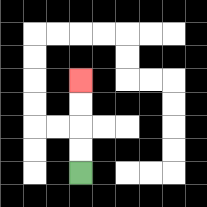{'start': '[3, 7]', 'end': '[3, 3]', 'path_directions': 'U,U,U,U', 'path_coordinates': '[[3, 7], [3, 6], [3, 5], [3, 4], [3, 3]]'}